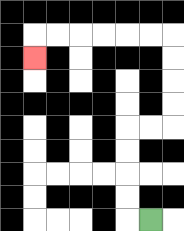{'start': '[6, 9]', 'end': '[1, 2]', 'path_directions': 'L,U,U,U,U,R,R,U,U,U,U,L,L,L,L,L,L,D', 'path_coordinates': '[[6, 9], [5, 9], [5, 8], [5, 7], [5, 6], [5, 5], [6, 5], [7, 5], [7, 4], [7, 3], [7, 2], [7, 1], [6, 1], [5, 1], [4, 1], [3, 1], [2, 1], [1, 1], [1, 2]]'}